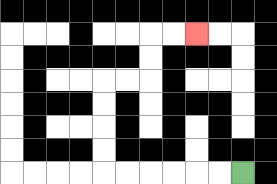{'start': '[10, 7]', 'end': '[8, 1]', 'path_directions': 'L,L,L,L,L,L,U,U,U,U,R,R,U,U,R,R', 'path_coordinates': '[[10, 7], [9, 7], [8, 7], [7, 7], [6, 7], [5, 7], [4, 7], [4, 6], [4, 5], [4, 4], [4, 3], [5, 3], [6, 3], [6, 2], [6, 1], [7, 1], [8, 1]]'}